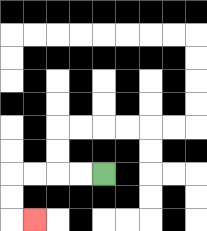{'start': '[4, 7]', 'end': '[1, 9]', 'path_directions': 'L,L,L,L,D,D,R', 'path_coordinates': '[[4, 7], [3, 7], [2, 7], [1, 7], [0, 7], [0, 8], [0, 9], [1, 9]]'}